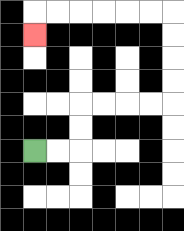{'start': '[1, 6]', 'end': '[1, 1]', 'path_directions': 'R,R,U,U,R,R,R,R,U,U,U,U,L,L,L,L,L,L,D', 'path_coordinates': '[[1, 6], [2, 6], [3, 6], [3, 5], [3, 4], [4, 4], [5, 4], [6, 4], [7, 4], [7, 3], [7, 2], [7, 1], [7, 0], [6, 0], [5, 0], [4, 0], [3, 0], [2, 0], [1, 0], [1, 1]]'}